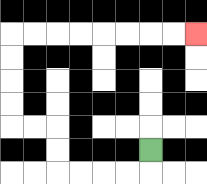{'start': '[6, 6]', 'end': '[8, 1]', 'path_directions': 'D,L,L,L,L,U,U,L,L,U,U,U,U,R,R,R,R,R,R,R,R', 'path_coordinates': '[[6, 6], [6, 7], [5, 7], [4, 7], [3, 7], [2, 7], [2, 6], [2, 5], [1, 5], [0, 5], [0, 4], [0, 3], [0, 2], [0, 1], [1, 1], [2, 1], [3, 1], [4, 1], [5, 1], [6, 1], [7, 1], [8, 1]]'}